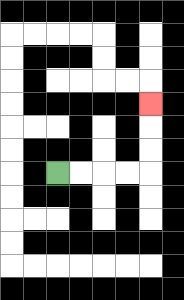{'start': '[2, 7]', 'end': '[6, 4]', 'path_directions': 'R,R,R,R,U,U,U', 'path_coordinates': '[[2, 7], [3, 7], [4, 7], [5, 7], [6, 7], [6, 6], [6, 5], [6, 4]]'}